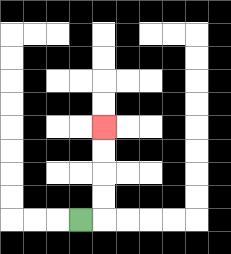{'start': '[3, 9]', 'end': '[4, 5]', 'path_directions': 'R,U,U,U,U', 'path_coordinates': '[[3, 9], [4, 9], [4, 8], [4, 7], [4, 6], [4, 5]]'}